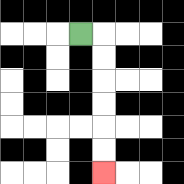{'start': '[3, 1]', 'end': '[4, 7]', 'path_directions': 'R,D,D,D,D,D,D', 'path_coordinates': '[[3, 1], [4, 1], [4, 2], [4, 3], [4, 4], [4, 5], [4, 6], [4, 7]]'}